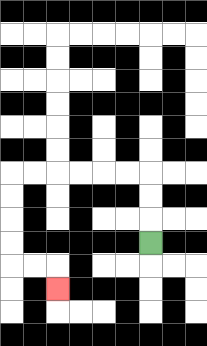{'start': '[6, 10]', 'end': '[2, 12]', 'path_directions': 'U,U,U,L,L,L,L,L,L,D,D,D,D,R,R,D', 'path_coordinates': '[[6, 10], [6, 9], [6, 8], [6, 7], [5, 7], [4, 7], [3, 7], [2, 7], [1, 7], [0, 7], [0, 8], [0, 9], [0, 10], [0, 11], [1, 11], [2, 11], [2, 12]]'}